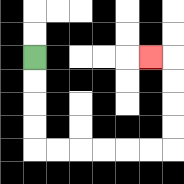{'start': '[1, 2]', 'end': '[6, 2]', 'path_directions': 'D,D,D,D,R,R,R,R,R,R,U,U,U,U,L', 'path_coordinates': '[[1, 2], [1, 3], [1, 4], [1, 5], [1, 6], [2, 6], [3, 6], [4, 6], [5, 6], [6, 6], [7, 6], [7, 5], [7, 4], [7, 3], [7, 2], [6, 2]]'}